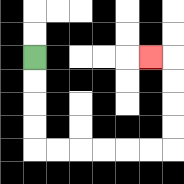{'start': '[1, 2]', 'end': '[6, 2]', 'path_directions': 'D,D,D,D,R,R,R,R,R,R,U,U,U,U,L', 'path_coordinates': '[[1, 2], [1, 3], [1, 4], [1, 5], [1, 6], [2, 6], [3, 6], [4, 6], [5, 6], [6, 6], [7, 6], [7, 5], [7, 4], [7, 3], [7, 2], [6, 2]]'}